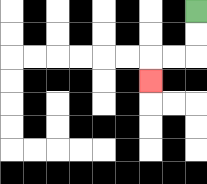{'start': '[8, 0]', 'end': '[6, 3]', 'path_directions': 'D,D,L,L,D', 'path_coordinates': '[[8, 0], [8, 1], [8, 2], [7, 2], [6, 2], [6, 3]]'}